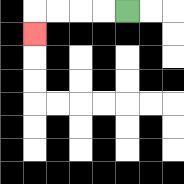{'start': '[5, 0]', 'end': '[1, 1]', 'path_directions': 'L,L,L,L,D', 'path_coordinates': '[[5, 0], [4, 0], [3, 0], [2, 0], [1, 0], [1, 1]]'}